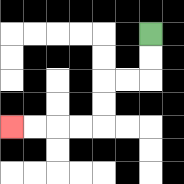{'start': '[6, 1]', 'end': '[0, 5]', 'path_directions': 'D,D,L,L,D,D,L,L,L,L', 'path_coordinates': '[[6, 1], [6, 2], [6, 3], [5, 3], [4, 3], [4, 4], [4, 5], [3, 5], [2, 5], [1, 5], [0, 5]]'}